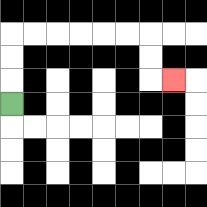{'start': '[0, 4]', 'end': '[7, 3]', 'path_directions': 'U,U,U,R,R,R,R,R,R,D,D,R', 'path_coordinates': '[[0, 4], [0, 3], [0, 2], [0, 1], [1, 1], [2, 1], [3, 1], [4, 1], [5, 1], [6, 1], [6, 2], [6, 3], [7, 3]]'}